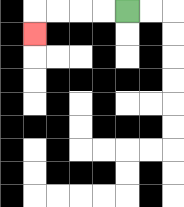{'start': '[5, 0]', 'end': '[1, 1]', 'path_directions': 'L,L,L,L,D', 'path_coordinates': '[[5, 0], [4, 0], [3, 0], [2, 0], [1, 0], [1, 1]]'}